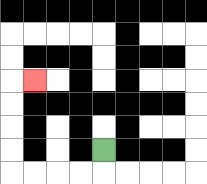{'start': '[4, 6]', 'end': '[1, 3]', 'path_directions': 'D,L,L,L,L,U,U,U,U,R', 'path_coordinates': '[[4, 6], [4, 7], [3, 7], [2, 7], [1, 7], [0, 7], [0, 6], [0, 5], [0, 4], [0, 3], [1, 3]]'}